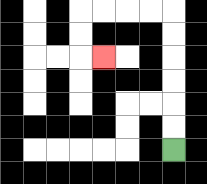{'start': '[7, 6]', 'end': '[4, 2]', 'path_directions': 'U,U,U,U,U,U,L,L,L,L,D,D,R', 'path_coordinates': '[[7, 6], [7, 5], [7, 4], [7, 3], [7, 2], [7, 1], [7, 0], [6, 0], [5, 0], [4, 0], [3, 0], [3, 1], [3, 2], [4, 2]]'}